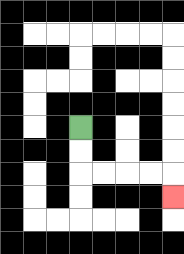{'start': '[3, 5]', 'end': '[7, 8]', 'path_directions': 'D,D,R,R,R,R,D', 'path_coordinates': '[[3, 5], [3, 6], [3, 7], [4, 7], [5, 7], [6, 7], [7, 7], [7, 8]]'}